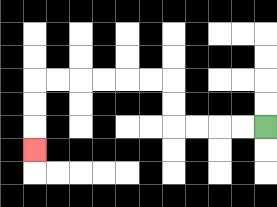{'start': '[11, 5]', 'end': '[1, 6]', 'path_directions': 'L,L,L,L,U,U,L,L,L,L,L,L,D,D,D', 'path_coordinates': '[[11, 5], [10, 5], [9, 5], [8, 5], [7, 5], [7, 4], [7, 3], [6, 3], [5, 3], [4, 3], [3, 3], [2, 3], [1, 3], [1, 4], [1, 5], [1, 6]]'}